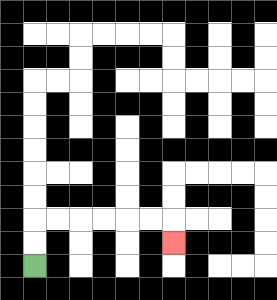{'start': '[1, 11]', 'end': '[7, 10]', 'path_directions': 'U,U,R,R,R,R,R,R,D', 'path_coordinates': '[[1, 11], [1, 10], [1, 9], [2, 9], [3, 9], [4, 9], [5, 9], [6, 9], [7, 9], [7, 10]]'}